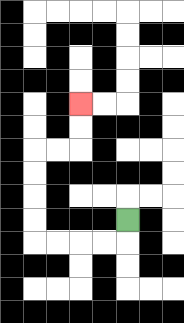{'start': '[5, 9]', 'end': '[3, 4]', 'path_directions': 'D,L,L,L,L,U,U,U,U,R,R,U,U', 'path_coordinates': '[[5, 9], [5, 10], [4, 10], [3, 10], [2, 10], [1, 10], [1, 9], [1, 8], [1, 7], [1, 6], [2, 6], [3, 6], [3, 5], [3, 4]]'}